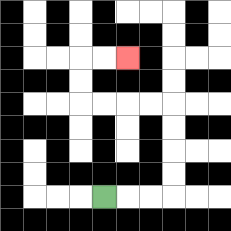{'start': '[4, 8]', 'end': '[5, 2]', 'path_directions': 'R,R,R,U,U,U,U,L,L,L,L,U,U,R,R', 'path_coordinates': '[[4, 8], [5, 8], [6, 8], [7, 8], [7, 7], [7, 6], [7, 5], [7, 4], [6, 4], [5, 4], [4, 4], [3, 4], [3, 3], [3, 2], [4, 2], [5, 2]]'}